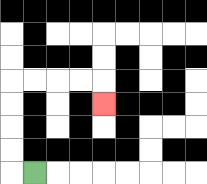{'start': '[1, 7]', 'end': '[4, 4]', 'path_directions': 'L,U,U,U,U,R,R,R,R,D', 'path_coordinates': '[[1, 7], [0, 7], [0, 6], [0, 5], [0, 4], [0, 3], [1, 3], [2, 3], [3, 3], [4, 3], [4, 4]]'}